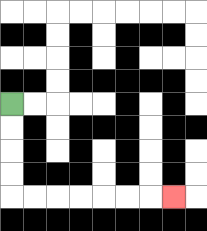{'start': '[0, 4]', 'end': '[7, 8]', 'path_directions': 'D,D,D,D,R,R,R,R,R,R,R', 'path_coordinates': '[[0, 4], [0, 5], [0, 6], [0, 7], [0, 8], [1, 8], [2, 8], [3, 8], [4, 8], [5, 8], [6, 8], [7, 8]]'}